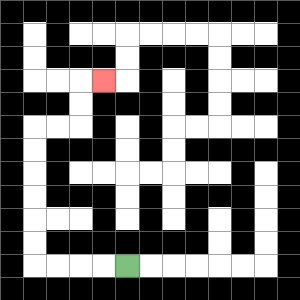{'start': '[5, 11]', 'end': '[4, 3]', 'path_directions': 'L,L,L,L,U,U,U,U,U,U,R,R,U,U,R', 'path_coordinates': '[[5, 11], [4, 11], [3, 11], [2, 11], [1, 11], [1, 10], [1, 9], [1, 8], [1, 7], [1, 6], [1, 5], [2, 5], [3, 5], [3, 4], [3, 3], [4, 3]]'}